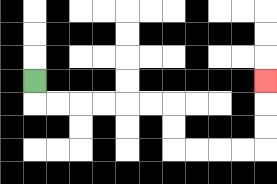{'start': '[1, 3]', 'end': '[11, 3]', 'path_directions': 'D,R,R,R,R,R,R,D,D,R,R,R,R,U,U,U', 'path_coordinates': '[[1, 3], [1, 4], [2, 4], [3, 4], [4, 4], [5, 4], [6, 4], [7, 4], [7, 5], [7, 6], [8, 6], [9, 6], [10, 6], [11, 6], [11, 5], [11, 4], [11, 3]]'}